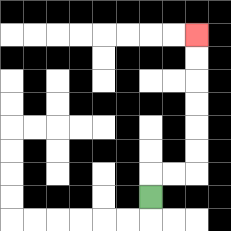{'start': '[6, 8]', 'end': '[8, 1]', 'path_directions': 'U,R,R,U,U,U,U,U,U', 'path_coordinates': '[[6, 8], [6, 7], [7, 7], [8, 7], [8, 6], [8, 5], [8, 4], [8, 3], [8, 2], [8, 1]]'}